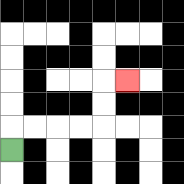{'start': '[0, 6]', 'end': '[5, 3]', 'path_directions': 'U,R,R,R,R,U,U,R', 'path_coordinates': '[[0, 6], [0, 5], [1, 5], [2, 5], [3, 5], [4, 5], [4, 4], [4, 3], [5, 3]]'}